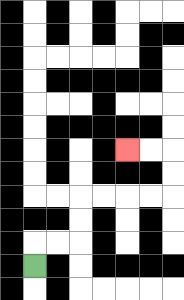{'start': '[1, 11]', 'end': '[5, 6]', 'path_directions': 'U,R,R,U,U,R,R,R,R,U,U,L,L', 'path_coordinates': '[[1, 11], [1, 10], [2, 10], [3, 10], [3, 9], [3, 8], [4, 8], [5, 8], [6, 8], [7, 8], [7, 7], [7, 6], [6, 6], [5, 6]]'}